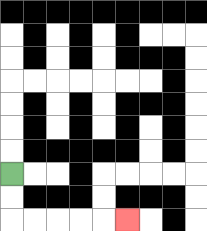{'start': '[0, 7]', 'end': '[5, 9]', 'path_directions': 'D,D,R,R,R,R,R', 'path_coordinates': '[[0, 7], [0, 8], [0, 9], [1, 9], [2, 9], [3, 9], [4, 9], [5, 9]]'}